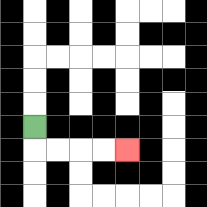{'start': '[1, 5]', 'end': '[5, 6]', 'path_directions': 'D,R,R,R,R', 'path_coordinates': '[[1, 5], [1, 6], [2, 6], [3, 6], [4, 6], [5, 6]]'}